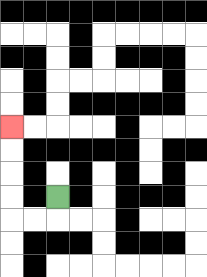{'start': '[2, 8]', 'end': '[0, 5]', 'path_directions': 'D,L,L,U,U,U,U', 'path_coordinates': '[[2, 8], [2, 9], [1, 9], [0, 9], [0, 8], [0, 7], [0, 6], [0, 5]]'}